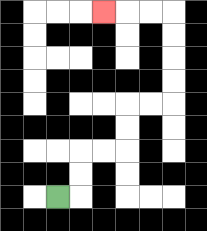{'start': '[2, 8]', 'end': '[4, 0]', 'path_directions': 'R,U,U,R,R,U,U,R,R,U,U,U,U,L,L,L', 'path_coordinates': '[[2, 8], [3, 8], [3, 7], [3, 6], [4, 6], [5, 6], [5, 5], [5, 4], [6, 4], [7, 4], [7, 3], [7, 2], [7, 1], [7, 0], [6, 0], [5, 0], [4, 0]]'}